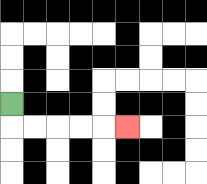{'start': '[0, 4]', 'end': '[5, 5]', 'path_directions': 'D,R,R,R,R,R', 'path_coordinates': '[[0, 4], [0, 5], [1, 5], [2, 5], [3, 5], [4, 5], [5, 5]]'}